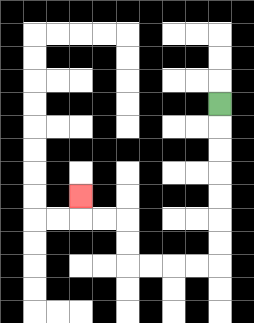{'start': '[9, 4]', 'end': '[3, 8]', 'path_directions': 'D,D,D,D,D,D,D,L,L,L,L,U,U,L,L,U', 'path_coordinates': '[[9, 4], [9, 5], [9, 6], [9, 7], [9, 8], [9, 9], [9, 10], [9, 11], [8, 11], [7, 11], [6, 11], [5, 11], [5, 10], [5, 9], [4, 9], [3, 9], [3, 8]]'}